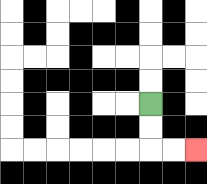{'start': '[6, 4]', 'end': '[8, 6]', 'path_directions': 'D,D,R,R', 'path_coordinates': '[[6, 4], [6, 5], [6, 6], [7, 6], [8, 6]]'}